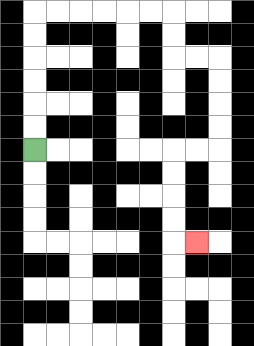{'start': '[1, 6]', 'end': '[8, 10]', 'path_directions': 'U,U,U,U,U,U,R,R,R,R,R,R,D,D,R,R,D,D,D,D,L,L,D,D,D,D,R', 'path_coordinates': '[[1, 6], [1, 5], [1, 4], [1, 3], [1, 2], [1, 1], [1, 0], [2, 0], [3, 0], [4, 0], [5, 0], [6, 0], [7, 0], [7, 1], [7, 2], [8, 2], [9, 2], [9, 3], [9, 4], [9, 5], [9, 6], [8, 6], [7, 6], [7, 7], [7, 8], [7, 9], [7, 10], [8, 10]]'}